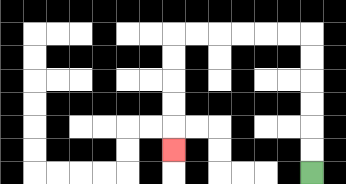{'start': '[13, 7]', 'end': '[7, 6]', 'path_directions': 'U,U,U,U,U,U,L,L,L,L,L,L,D,D,D,D,D', 'path_coordinates': '[[13, 7], [13, 6], [13, 5], [13, 4], [13, 3], [13, 2], [13, 1], [12, 1], [11, 1], [10, 1], [9, 1], [8, 1], [7, 1], [7, 2], [7, 3], [7, 4], [7, 5], [7, 6]]'}